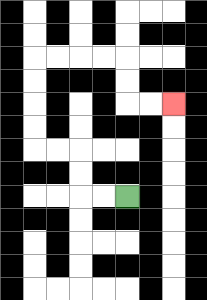{'start': '[5, 8]', 'end': '[7, 4]', 'path_directions': 'L,L,U,U,L,L,U,U,U,U,R,R,R,R,D,D,R,R', 'path_coordinates': '[[5, 8], [4, 8], [3, 8], [3, 7], [3, 6], [2, 6], [1, 6], [1, 5], [1, 4], [1, 3], [1, 2], [2, 2], [3, 2], [4, 2], [5, 2], [5, 3], [5, 4], [6, 4], [7, 4]]'}